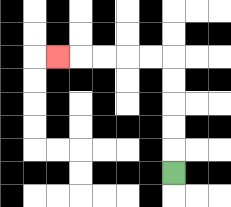{'start': '[7, 7]', 'end': '[2, 2]', 'path_directions': 'U,U,U,U,U,L,L,L,L,L', 'path_coordinates': '[[7, 7], [7, 6], [7, 5], [7, 4], [7, 3], [7, 2], [6, 2], [5, 2], [4, 2], [3, 2], [2, 2]]'}